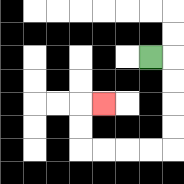{'start': '[6, 2]', 'end': '[4, 4]', 'path_directions': 'R,D,D,D,D,L,L,L,L,U,U,R', 'path_coordinates': '[[6, 2], [7, 2], [7, 3], [7, 4], [7, 5], [7, 6], [6, 6], [5, 6], [4, 6], [3, 6], [3, 5], [3, 4], [4, 4]]'}